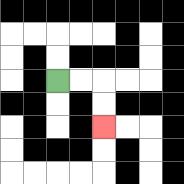{'start': '[2, 3]', 'end': '[4, 5]', 'path_directions': 'R,R,D,D', 'path_coordinates': '[[2, 3], [3, 3], [4, 3], [4, 4], [4, 5]]'}